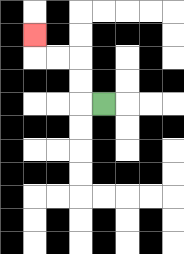{'start': '[4, 4]', 'end': '[1, 1]', 'path_directions': 'L,U,U,L,L,U', 'path_coordinates': '[[4, 4], [3, 4], [3, 3], [3, 2], [2, 2], [1, 2], [1, 1]]'}